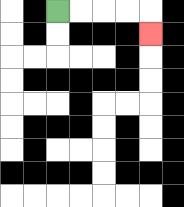{'start': '[2, 0]', 'end': '[6, 1]', 'path_directions': 'R,R,R,R,D', 'path_coordinates': '[[2, 0], [3, 0], [4, 0], [5, 0], [6, 0], [6, 1]]'}